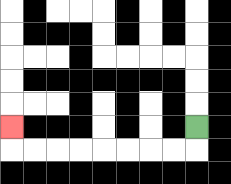{'start': '[8, 5]', 'end': '[0, 5]', 'path_directions': 'D,L,L,L,L,L,L,L,L,U', 'path_coordinates': '[[8, 5], [8, 6], [7, 6], [6, 6], [5, 6], [4, 6], [3, 6], [2, 6], [1, 6], [0, 6], [0, 5]]'}